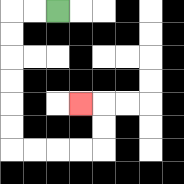{'start': '[2, 0]', 'end': '[3, 4]', 'path_directions': 'L,L,D,D,D,D,D,D,R,R,R,R,U,U,L', 'path_coordinates': '[[2, 0], [1, 0], [0, 0], [0, 1], [0, 2], [0, 3], [0, 4], [0, 5], [0, 6], [1, 6], [2, 6], [3, 6], [4, 6], [4, 5], [4, 4], [3, 4]]'}